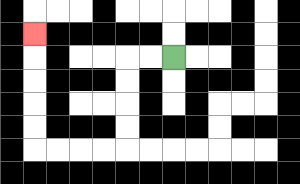{'start': '[7, 2]', 'end': '[1, 1]', 'path_directions': 'L,L,D,D,D,D,L,L,L,L,U,U,U,U,U', 'path_coordinates': '[[7, 2], [6, 2], [5, 2], [5, 3], [5, 4], [5, 5], [5, 6], [4, 6], [3, 6], [2, 6], [1, 6], [1, 5], [1, 4], [1, 3], [1, 2], [1, 1]]'}